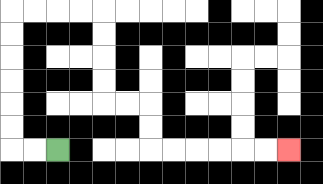{'start': '[2, 6]', 'end': '[12, 6]', 'path_directions': 'L,L,U,U,U,U,U,U,R,R,R,R,D,D,D,D,R,R,D,D,R,R,R,R,R,R', 'path_coordinates': '[[2, 6], [1, 6], [0, 6], [0, 5], [0, 4], [0, 3], [0, 2], [0, 1], [0, 0], [1, 0], [2, 0], [3, 0], [4, 0], [4, 1], [4, 2], [4, 3], [4, 4], [5, 4], [6, 4], [6, 5], [6, 6], [7, 6], [8, 6], [9, 6], [10, 6], [11, 6], [12, 6]]'}